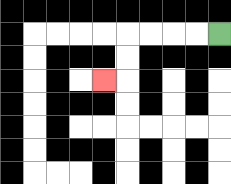{'start': '[9, 1]', 'end': '[4, 3]', 'path_directions': 'L,L,L,L,D,D,L', 'path_coordinates': '[[9, 1], [8, 1], [7, 1], [6, 1], [5, 1], [5, 2], [5, 3], [4, 3]]'}